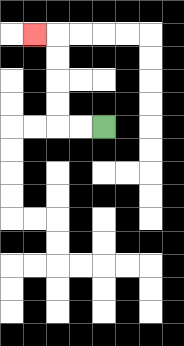{'start': '[4, 5]', 'end': '[1, 1]', 'path_directions': 'L,L,U,U,U,U,L', 'path_coordinates': '[[4, 5], [3, 5], [2, 5], [2, 4], [2, 3], [2, 2], [2, 1], [1, 1]]'}